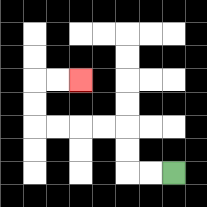{'start': '[7, 7]', 'end': '[3, 3]', 'path_directions': 'L,L,U,U,L,L,L,L,U,U,R,R', 'path_coordinates': '[[7, 7], [6, 7], [5, 7], [5, 6], [5, 5], [4, 5], [3, 5], [2, 5], [1, 5], [1, 4], [1, 3], [2, 3], [3, 3]]'}